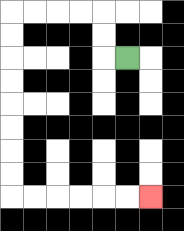{'start': '[5, 2]', 'end': '[6, 8]', 'path_directions': 'L,U,U,L,L,L,L,D,D,D,D,D,D,D,D,R,R,R,R,R,R', 'path_coordinates': '[[5, 2], [4, 2], [4, 1], [4, 0], [3, 0], [2, 0], [1, 0], [0, 0], [0, 1], [0, 2], [0, 3], [0, 4], [0, 5], [0, 6], [0, 7], [0, 8], [1, 8], [2, 8], [3, 8], [4, 8], [5, 8], [6, 8]]'}